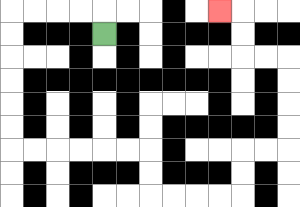{'start': '[4, 1]', 'end': '[9, 0]', 'path_directions': 'U,L,L,L,L,D,D,D,D,D,D,R,R,R,R,R,R,D,D,R,R,R,R,U,U,R,R,U,U,U,U,L,L,U,U,L', 'path_coordinates': '[[4, 1], [4, 0], [3, 0], [2, 0], [1, 0], [0, 0], [0, 1], [0, 2], [0, 3], [0, 4], [0, 5], [0, 6], [1, 6], [2, 6], [3, 6], [4, 6], [5, 6], [6, 6], [6, 7], [6, 8], [7, 8], [8, 8], [9, 8], [10, 8], [10, 7], [10, 6], [11, 6], [12, 6], [12, 5], [12, 4], [12, 3], [12, 2], [11, 2], [10, 2], [10, 1], [10, 0], [9, 0]]'}